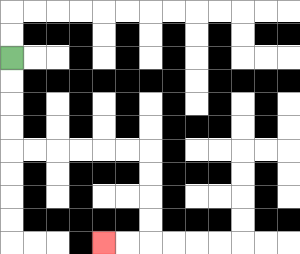{'start': '[0, 2]', 'end': '[4, 10]', 'path_directions': 'D,D,D,D,R,R,R,R,R,R,D,D,D,D,L,L', 'path_coordinates': '[[0, 2], [0, 3], [0, 4], [0, 5], [0, 6], [1, 6], [2, 6], [3, 6], [4, 6], [5, 6], [6, 6], [6, 7], [6, 8], [6, 9], [6, 10], [5, 10], [4, 10]]'}